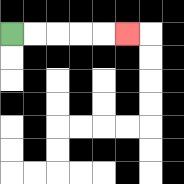{'start': '[0, 1]', 'end': '[5, 1]', 'path_directions': 'R,R,R,R,R', 'path_coordinates': '[[0, 1], [1, 1], [2, 1], [3, 1], [4, 1], [5, 1]]'}